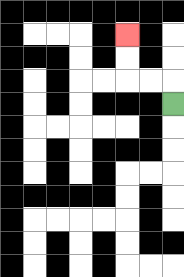{'start': '[7, 4]', 'end': '[5, 1]', 'path_directions': 'U,L,L,U,U', 'path_coordinates': '[[7, 4], [7, 3], [6, 3], [5, 3], [5, 2], [5, 1]]'}